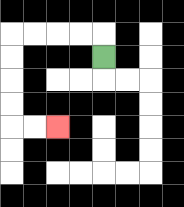{'start': '[4, 2]', 'end': '[2, 5]', 'path_directions': 'U,L,L,L,L,D,D,D,D,R,R', 'path_coordinates': '[[4, 2], [4, 1], [3, 1], [2, 1], [1, 1], [0, 1], [0, 2], [0, 3], [0, 4], [0, 5], [1, 5], [2, 5]]'}